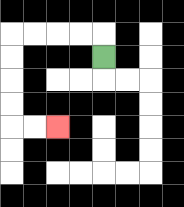{'start': '[4, 2]', 'end': '[2, 5]', 'path_directions': 'U,L,L,L,L,D,D,D,D,R,R', 'path_coordinates': '[[4, 2], [4, 1], [3, 1], [2, 1], [1, 1], [0, 1], [0, 2], [0, 3], [0, 4], [0, 5], [1, 5], [2, 5]]'}